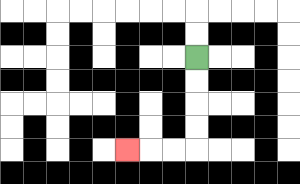{'start': '[8, 2]', 'end': '[5, 6]', 'path_directions': 'D,D,D,D,L,L,L', 'path_coordinates': '[[8, 2], [8, 3], [8, 4], [8, 5], [8, 6], [7, 6], [6, 6], [5, 6]]'}